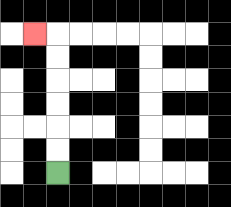{'start': '[2, 7]', 'end': '[1, 1]', 'path_directions': 'U,U,U,U,U,U,L', 'path_coordinates': '[[2, 7], [2, 6], [2, 5], [2, 4], [2, 3], [2, 2], [2, 1], [1, 1]]'}